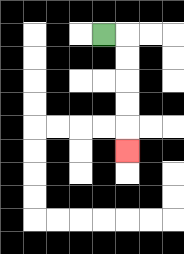{'start': '[4, 1]', 'end': '[5, 6]', 'path_directions': 'R,D,D,D,D,D', 'path_coordinates': '[[4, 1], [5, 1], [5, 2], [5, 3], [5, 4], [5, 5], [5, 6]]'}